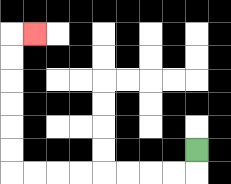{'start': '[8, 6]', 'end': '[1, 1]', 'path_directions': 'D,L,L,L,L,L,L,L,L,U,U,U,U,U,U,R', 'path_coordinates': '[[8, 6], [8, 7], [7, 7], [6, 7], [5, 7], [4, 7], [3, 7], [2, 7], [1, 7], [0, 7], [0, 6], [0, 5], [0, 4], [0, 3], [0, 2], [0, 1], [1, 1]]'}